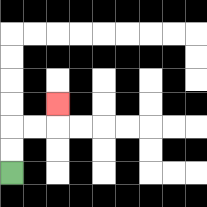{'start': '[0, 7]', 'end': '[2, 4]', 'path_directions': 'U,U,R,R,U', 'path_coordinates': '[[0, 7], [0, 6], [0, 5], [1, 5], [2, 5], [2, 4]]'}